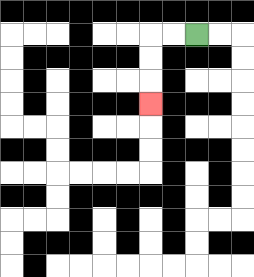{'start': '[8, 1]', 'end': '[6, 4]', 'path_directions': 'L,L,D,D,D', 'path_coordinates': '[[8, 1], [7, 1], [6, 1], [6, 2], [6, 3], [6, 4]]'}